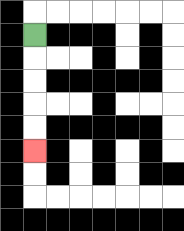{'start': '[1, 1]', 'end': '[1, 6]', 'path_directions': 'D,D,D,D,D', 'path_coordinates': '[[1, 1], [1, 2], [1, 3], [1, 4], [1, 5], [1, 6]]'}